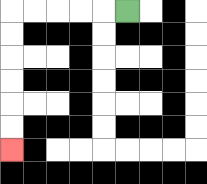{'start': '[5, 0]', 'end': '[0, 6]', 'path_directions': 'L,L,L,L,L,D,D,D,D,D,D', 'path_coordinates': '[[5, 0], [4, 0], [3, 0], [2, 0], [1, 0], [0, 0], [0, 1], [0, 2], [0, 3], [0, 4], [0, 5], [0, 6]]'}